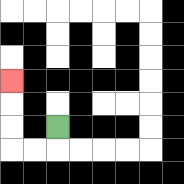{'start': '[2, 5]', 'end': '[0, 3]', 'path_directions': 'D,L,L,U,U,U', 'path_coordinates': '[[2, 5], [2, 6], [1, 6], [0, 6], [0, 5], [0, 4], [0, 3]]'}